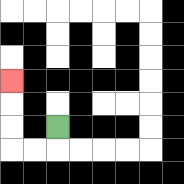{'start': '[2, 5]', 'end': '[0, 3]', 'path_directions': 'D,L,L,U,U,U', 'path_coordinates': '[[2, 5], [2, 6], [1, 6], [0, 6], [0, 5], [0, 4], [0, 3]]'}